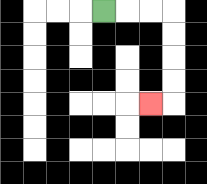{'start': '[4, 0]', 'end': '[6, 4]', 'path_directions': 'R,R,R,D,D,D,D,L', 'path_coordinates': '[[4, 0], [5, 0], [6, 0], [7, 0], [7, 1], [7, 2], [7, 3], [7, 4], [6, 4]]'}